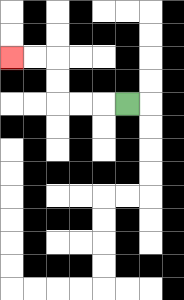{'start': '[5, 4]', 'end': '[0, 2]', 'path_directions': 'L,L,L,U,U,L,L', 'path_coordinates': '[[5, 4], [4, 4], [3, 4], [2, 4], [2, 3], [2, 2], [1, 2], [0, 2]]'}